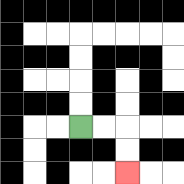{'start': '[3, 5]', 'end': '[5, 7]', 'path_directions': 'R,R,D,D', 'path_coordinates': '[[3, 5], [4, 5], [5, 5], [5, 6], [5, 7]]'}